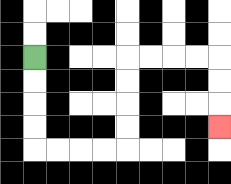{'start': '[1, 2]', 'end': '[9, 5]', 'path_directions': 'D,D,D,D,R,R,R,R,U,U,U,U,R,R,R,R,D,D,D', 'path_coordinates': '[[1, 2], [1, 3], [1, 4], [1, 5], [1, 6], [2, 6], [3, 6], [4, 6], [5, 6], [5, 5], [5, 4], [5, 3], [5, 2], [6, 2], [7, 2], [8, 2], [9, 2], [9, 3], [9, 4], [9, 5]]'}